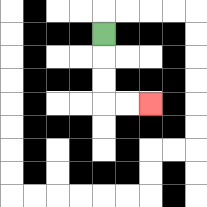{'start': '[4, 1]', 'end': '[6, 4]', 'path_directions': 'D,D,D,R,R', 'path_coordinates': '[[4, 1], [4, 2], [4, 3], [4, 4], [5, 4], [6, 4]]'}